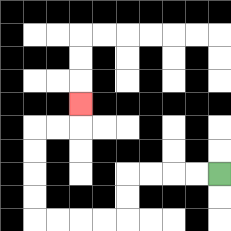{'start': '[9, 7]', 'end': '[3, 4]', 'path_directions': 'L,L,L,L,D,D,L,L,L,L,U,U,U,U,R,R,U', 'path_coordinates': '[[9, 7], [8, 7], [7, 7], [6, 7], [5, 7], [5, 8], [5, 9], [4, 9], [3, 9], [2, 9], [1, 9], [1, 8], [1, 7], [1, 6], [1, 5], [2, 5], [3, 5], [3, 4]]'}